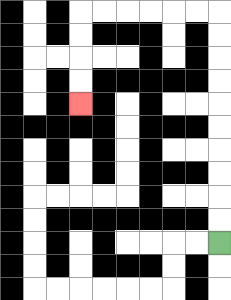{'start': '[9, 10]', 'end': '[3, 4]', 'path_directions': 'U,U,U,U,U,U,U,U,U,U,L,L,L,L,L,L,D,D,D,D', 'path_coordinates': '[[9, 10], [9, 9], [9, 8], [9, 7], [9, 6], [9, 5], [9, 4], [9, 3], [9, 2], [9, 1], [9, 0], [8, 0], [7, 0], [6, 0], [5, 0], [4, 0], [3, 0], [3, 1], [3, 2], [3, 3], [3, 4]]'}